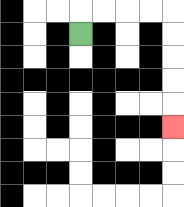{'start': '[3, 1]', 'end': '[7, 5]', 'path_directions': 'U,R,R,R,R,D,D,D,D,D', 'path_coordinates': '[[3, 1], [3, 0], [4, 0], [5, 0], [6, 0], [7, 0], [7, 1], [7, 2], [7, 3], [7, 4], [7, 5]]'}